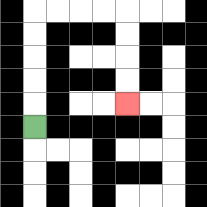{'start': '[1, 5]', 'end': '[5, 4]', 'path_directions': 'U,U,U,U,U,R,R,R,R,D,D,D,D', 'path_coordinates': '[[1, 5], [1, 4], [1, 3], [1, 2], [1, 1], [1, 0], [2, 0], [3, 0], [4, 0], [5, 0], [5, 1], [5, 2], [5, 3], [5, 4]]'}